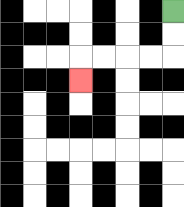{'start': '[7, 0]', 'end': '[3, 3]', 'path_directions': 'D,D,L,L,L,L,D', 'path_coordinates': '[[7, 0], [7, 1], [7, 2], [6, 2], [5, 2], [4, 2], [3, 2], [3, 3]]'}